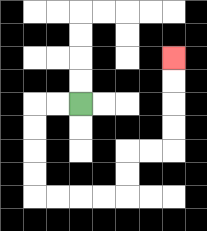{'start': '[3, 4]', 'end': '[7, 2]', 'path_directions': 'L,L,D,D,D,D,R,R,R,R,U,U,R,R,U,U,U,U', 'path_coordinates': '[[3, 4], [2, 4], [1, 4], [1, 5], [1, 6], [1, 7], [1, 8], [2, 8], [3, 8], [4, 8], [5, 8], [5, 7], [5, 6], [6, 6], [7, 6], [7, 5], [7, 4], [7, 3], [7, 2]]'}